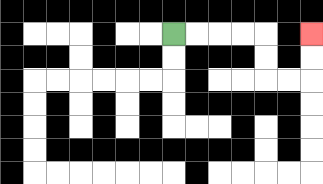{'start': '[7, 1]', 'end': '[13, 1]', 'path_directions': 'R,R,R,R,D,D,R,R,U,U', 'path_coordinates': '[[7, 1], [8, 1], [9, 1], [10, 1], [11, 1], [11, 2], [11, 3], [12, 3], [13, 3], [13, 2], [13, 1]]'}